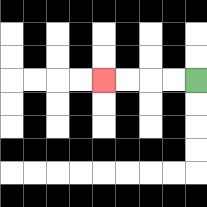{'start': '[8, 3]', 'end': '[4, 3]', 'path_directions': 'L,L,L,L', 'path_coordinates': '[[8, 3], [7, 3], [6, 3], [5, 3], [4, 3]]'}